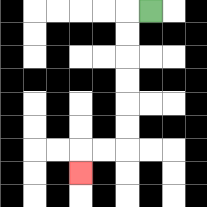{'start': '[6, 0]', 'end': '[3, 7]', 'path_directions': 'L,D,D,D,D,D,D,L,L,D', 'path_coordinates': '[[6, 0], [5, 0], [5, 1], [5, 2], [5, 3], [5, 4], [5, 5], [5, 6], [4, 6], [3, 6], [3, 7]]'}